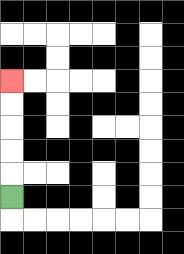{'start': '[0, 8]', 'end': '[0, 3]', 'path_directions': 'U,U,U,U,U', 'path_coordinates': '[[0, 8], [0, 7], [0, 6], [0, 5], [0, 4], [0, 3]]'}